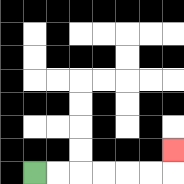{'start': '[1, 7]', 'end': '[7, 6]', 'path_directions': 'R,R,R,R,R,R,U', 'path_coordinates': '[[1, 7], [2, 7], [3, 7], [4, 7], [5, 7], [6, 7], [7, 7], [7, 6]]'}